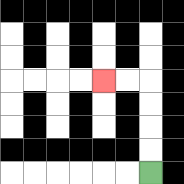{'start': '[6, 7]', 'end': '[4, 3]', 'path_directions': 'U,U,U,U,L,L', 'path_coordinates': '[[6, 7], [6, 6], [6, 5], [6, 4], [6, 3], [5, 3], [4, 3]]'}